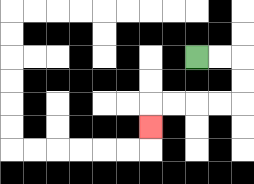{'start': '[8, 2]', 'end': '[6, 5]', 'path_directions': 'R,R,D,D,L,L,L,L,D', 'path_coordinates': '[[8, 2], [9, 2], [10, 2], [10, 3], [10, 4], [9, 4], [8, 4], [7, 4], [6, 4], [6, 5]]'}